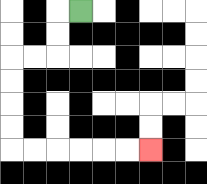{'start': '[3, 0]', 'end': '[6, 6]', 'path_directions': 'L,D,D,L,L,D,D,D,D,R,R,R,R,R,R', 'path_coordinates': '[[3, 0], [2, 0], [2, 1], [2, 2], [1, 2], [0, 2], [0, 3], [0, 4], [0, 5], [0, 6], [1, 6], [2, 6], [3, 6], [4, 6], [5, 6], [6, 6]]'}